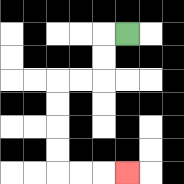{'start': '[5, 1]', 'end': '[5, 7]', 'path_directions': 'L,D,D,L,L,D,D,D,D,R,R,R', 'path_coordinates': '[[5, 1], [4, 1], [4, 2], [4, 3], [3, 3], [2, 3], [2, 4], [2, 5], [2, 6], [2, 7], [3, 7], [4, 7], [5, 7]]'}